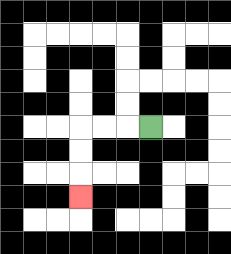{'start': '[6, 5]', 'end': '[3, 8]', 'path_directions': 'L,L,L,D,D,D', 'path_coordinates': '[[6, 5], [5, 5], [4, 5], [3, 5], [3, 6], [3, 7], [3, 8]]'}